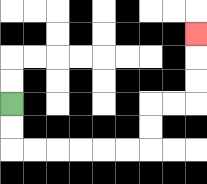{'start': '[0, 4]', 'end': '[8, 1]', 'path_directions': 'D,D,R,R,R,R,R,R,U,U,R,R,U,U,U', 'path_coordinates': '[[0, 4], [0, 5], [0, 6], [1, 6], [2, 6], [3, 6], [4, 6], [5, 6], [6, 6], [6, 5], [6, 4], [7, 4], [8, 4], [8, 3], [8, 2], [8, 1]]'}